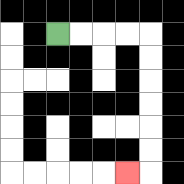{'start': '[2, 1]', 'end': '[5, 7]', 'path_directions': 'R,R,R,R,D,D,D,D,D,D,L', 'path_coordinates': '[[2, 1], [3, 1], [4, 1], [5, 1], [6, 1], [6, 2], [6, 3], [6, 4], [6, 5], [6, 6], [6, 7], [5, 7]]'}